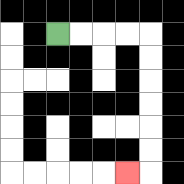{'start': '[2, 1]', 'end': '[5, 7]', 'path_directions': 'R,R,R,R,D,D,D,D,D,D,L', 'path_coordinates': '[[2, 1], [3, 1], [4, 1], [5, 1], [6, 1], [6, 2], [6, 3], [6, 4], [6, 5], [6, 6], [6, 7], [5, 7]]'}